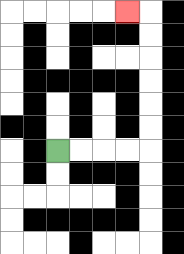{'start': '[2, 6]', 'end': '[5, 0]', 'path_directions': 'R,R,R,R,U,U,U,U,U,U,L', 'path_coordinates': '[[2, 6], [3, 6], [4, 6], [5, 6], [6, 6], [6, 5], [6, 4], [6, 3], [6, 2], [6, 1], [6, 0], [5, 0]]'}